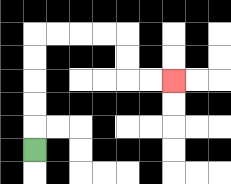{'start': '[1, 6]', 'end': '[7, 3]', 'path_directions': 'U,U,U,U,U,R,R,R,R,D,D,R,R', 'path_coordinates': '[[1, 6], [1, 5], [1, 4], [1, 3], [1, 2], [1, 1], [2, 1], [3, 1], [4, 1], [5, 1], [5, 2], [5, 3], [6, 3], [7, 3]]'}